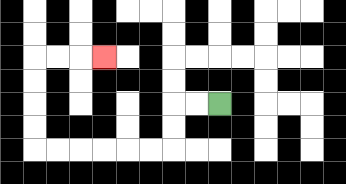{'start': '[9, 4]', 'end': '[4, 2]', 'path_directions': 'L,L,D,D,L,L,L,L,L,L,U,U,U,U,R,R,R', 'path_coordinates': '[[9, 4], [8, 4], [7, 4], [7, 5], [7, 6], [6, 6], [5, 6], [4, 6], [3, 6], [2, 6], [1, 6], [1, 5], [1, 4], [1, 3], [1, 2], [2, 2], [3, 2], [4, 2]]'}